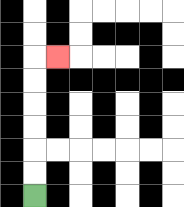{'start': '[1, 8]', 'end': '[2, 2]', 'path_directions': 'U,U,U,U,U,U,R', 'path_coordinates': '[[1, 8], [1, 7], [1, 6], [1, 5], [1, 4], [1, 3], [1, 2], [2, 2]]'}